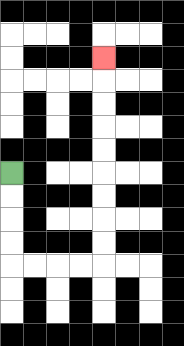{'start': '[0, 7]', 'end': '[4, 2]', 'path_directions': 'D,D,D,D,R,R,R,R,U,U,U,U,U,U,U,U,U', 'path_coordinates': '[[0, 7], [0, 8], [0, 9], [0, 10], [0, 11], [1, 11], [2, 11], [3, 11], [4, 11], [4, 10], [4, 9], [4, 8], [4, 7], [4, 6], [4, 5], [4, 4], [4, 3], [4, 2]]'}